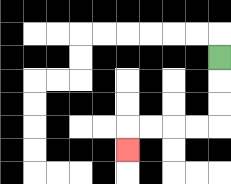{'start': '[9, 2]', 'end': '[5, 6]', 'path_directions': 'D,D,D,L,L,L,L,D', 'path_coordinates': '[[9, 2], [9, 3], [9, 4], [9, 5], [8, 5], [7, 5], [6, 5], [5, 5], [5, 6]]'}